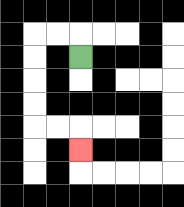{'start': '[3, 2]', 'end': '[3, 6]', 'path_directions': 'U,L,L,D,D,D,D,R,R,D', 'path_coordinates': '[[3, 2], [3, 1], [2, 1], [1, 1], [1, 2], [1, 3], [1, 4], [1, 5], [2, 5], [3, 5], [3, 6]]'}